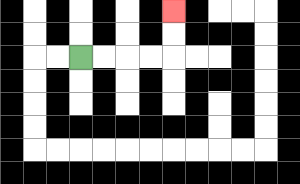{'start': '[3, 2]', 'end': '[7, 0]', 'path_directions': 'R,R,R,R,U,U', 'path_coordinates': '[[3, 2], [4, 2], [5, 2], [6, 2], [7, 2], [7, 1], [7, 0]]'}